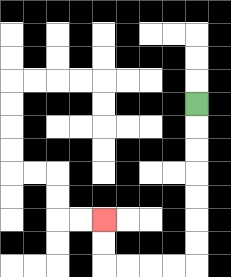{'start': '[8, 4]', 'end': '[4, 9]', 'path_directions': 'D,D,D,D,D,D,D,L,L,L,L,U,U', 'path_coordinates': '[[8, 4], [8, 5], [8, 6], [8, 7], [8, 8], [8, 9], [8, 10], [8, 11], [7, 11], [6, 11], [5, 11], [4, 11], [4, 10], [4, 9]]'}